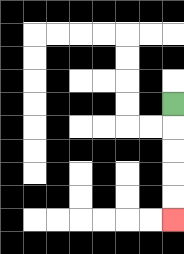{'start': '[7, 4]', 'end': '[7, 9]', 'path_directions': 'D,D,D,D,D', 'path_coordinates': '[[7, 4], [7, 5], [7, 6], [7, 7], [7, 8], [7, 9]]'}